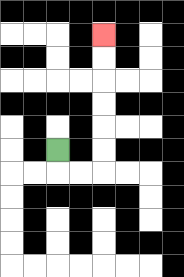{'start': '[2, 6]', 'end': '[4, 1]', 'path_directions': 'D,R,R,U,U,U,U,U,U', 'path_coordinates': '[[2, 6], [2, 7], [3, 7], [4, 7], [4, 6], [4, 5], [4, 4], [4, 3], [4, 2], [4, 1]]'}